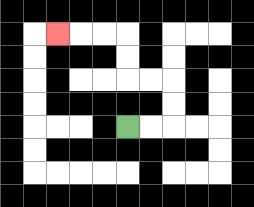{'start': '[5, 5]', 'end': '[2, 1]', 'path_directions': 'R,R,U,U,L,L,U,U,L,L,L', 'path_coordinates': '[[5, 5], [6, 5], [7, 5], [7, 4], [7, 3], [6, 3], [5, 3], [5, 2], [5, 1], [4, 1], [3, 1], [2, 1]]'}